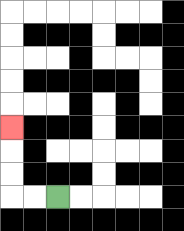{'start': '[2, 8]', 'end': '[0, 5]', 'path_directions': 'L,L,U,U,U', 'path_coordinates': '[[2, 8], [1, 8], [0, 8], [0, 7], [0, 6], [0, 5]]'}